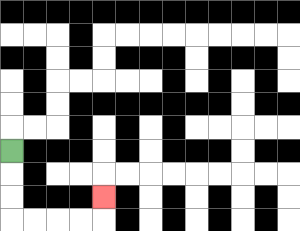{'start': '[0, 6]', 'end': '[4, 8]', 'path_directions': 'D,D,D,R,R,R,R,U', 'path_coordinates': '[[0, 6], [0, 7], [0, 8], [0, 9], [1, 9], [2, 9], [3, 9], [4, 9], [4, 8]]'}